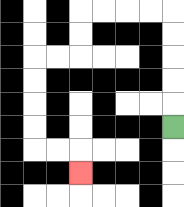{'start': '[7, 5]', 'end': '[3, 7]', 'path_directions': 'U,U,U,U,U,L,L,L,L,D,D,L,L,D,D,D,D,R,R,D', 'path_coordinates': '[[7, 5], [7, 4], [7, 3], [7, 2], [7, 1], [7, 0], [6, 0], [5, 0], [4, 0], [3, 0], [3, 1], [3, 2], [2, 2], [1, 2], [1, 3], [1, 4], [1, 5], [1, 6], [2, 6], [3, 6], [3, 7]]'}